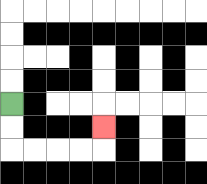{'start': '[0, 4]', 'end': '[4, 5]', 'path_directions': 'D,D,R,R,R,R,U', 'path_coordinates': '[[0, 4], [0, 5], [0, 6], [1, 6], [2, 6], [3, 6], [4, 6], [4, 5]]'}